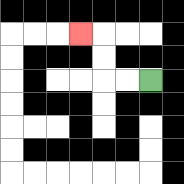{'start': '[6, 3]', 'end': '[3, 1]', 'path_directions': 'L,L,U,U,L', 'path_coordinates': '[[6, 3], [5, 3], [4, 3], [4, 2], [4, 1], [3, 1]]'}